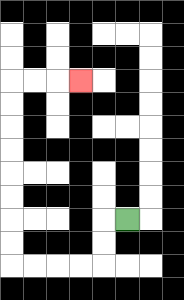{'start': '[5, 9]', 'end': '[3, 3]', 'path_directions': 'L,D,D,L,L,L,L,U,U,U,U,U,U,U,U,R,R,R', 'path_coordinates': '[[5, 9], [4, 9], [4, 10], [4, 11], [3, 11], [2, 11], [1, 11], [0, 11], [0, 10], [0, 9], [0, 8], [0, 7], [0, 6], [0, 5], [0, 4], [0, 3], [1, 3], [2, 3], [3, 3]]'}